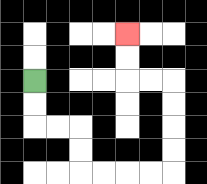{'start': '[1, 3]', 'end': '[5, 1]', 'path_directions': 'D,D,R,R,D,D,R,R,R,R,U,U,U,U,L,L,U,U', 'path_coordinates': '[[1, 3], [1, 4], [1, 5], [2, 5], [3, 5], [3, 6], [3, 7], [4, 7], [5, 7], [6, 7], [7, 7], [7, 6], [7, 5], [7, 4], [7, 3], [6, 3], [5, 3], [5, 2], [5, 1]]'}